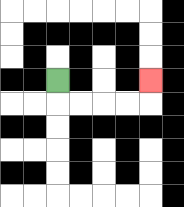{'start': '[2, 3]', 'end': '[6, 3]', 'path_directions': 'D,R,R,R,R,U', 'path_coordinates': '[[2, 3], [2, 4], [3, 4], [4, 4], [5, 4], [6, 4], [6, 3]]'}